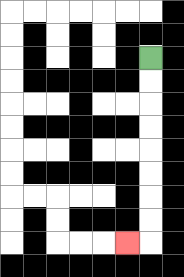{'start': '[6, 2]', 'end': '[5, 10]', 'path_directions': 'D,D,D,D,D,D,D,D,L', 'path_coordinates': '[[6, 2], [6, 3], [6, 4], [6, 5], [6, 6], [6, 7], [6, 8], [6, 9], [6, 10], [5, 10]]'}